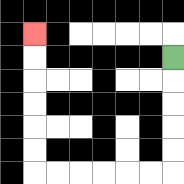{'start': '[7, 2]', 'end': '[1, 1]', 'path_directions': 'D,D,D,D,D,L,L,L,L,L,L,U,U,U,U,U,U', 'path_coordinates': '[[7, 2], [7, 3], [7, 4], [7, 5], [7, 6], [7, 7], [6, 7], [5, 7], [4, 7], [3, 7], [2, 7], [1, 7], [1, 6], [1, 5], [1, 4], [1, 3], [1, 2], [1, 1]]'}